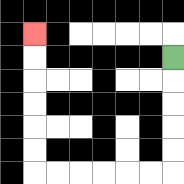{'start': '[7, 2]', 'end': '[1, 1]', 'path_directions': 'D,D,D,D,D,L,L,L,L,L,L,U,U,U,U,U,U', 'path_coordinates': '[[7, 2], [7, 3], [7, 4], [7, 5], [7, 6], [7, 7], [6, 7], [5, 7], [4, 7], [3, 7], [2, 7], [1, 7], [1, 6], [1, 5], [1, 4], [1, 3], [1, 2], [1, 1]]'}